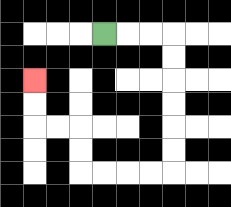{'start': '[4, 1]', 'end': '[1, 3]', 'path_directions': 'R,R,R,D,D,D,D,D,D,L,L,L,L,U,U,L,L,U,U', 'path_coordinates': '[[4, 1], [5, 1], [6, 1], [7, 1], [7, 2], [7, 3], [7, 4], [7, 5], [7, 6], [7, 7], [6, 7], [5, 7], [4, 7], [3, 7], [3, 6], [3, 5], [2, 5], [1, 5], [1, 4], [1, 3]]'}